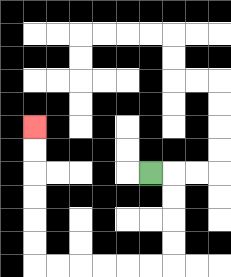{'start': '[6, 7]', 'end': '[1, 5]', 'path_directions': 'R,D,D,D,D,L,L,L,L,L,L,U,U,U,U,U,U', 'path_coordinates': '[[6, 7], [7, 7], [7, 8], [7, 9], [7, 10], [7, 11], [6, 11], [5, 11], [4, 11], [3, 11], [2, 11], [1, 11], [1, 10], [1, 9], [1, 8], [1, 7], [1, 6], [1, 5]]'}